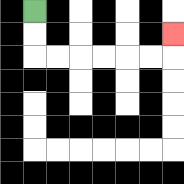{'start': '[1, 0]', 'end': '[7, 1]', 'path_directions': 'D,D,R,R,R,R,R,R,U', 'path_coordinates': '[[1, 0], [1, 1], [1, 2], [2, 2], [3, 2], [4, 2], [5, 2], [6, 2], [7, 2], [7, 1]]'}